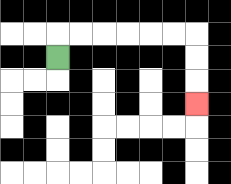{'start': '[2, 2]', 'end': '[8, 4]', 'path_directions': 'U,R,R,R,R,R,R,D,D,D', 'path_coordinates': '[[2, 2], [2, 1], [3, 1], [4, 1], [5, 1], [6, 1], [7, 1], [8, 1], [8, 2], [8, 3], [8, 4]]'}